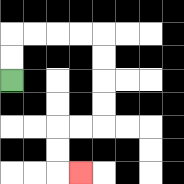{'start': '[0, 3]', 'end': '[3, 7]', 'path_directions': 'U,U,R,R,R,R,D,D,D,D,L,L,D,D,R', 'path_coordinates': '[[0, 3], [0, 2], [0, 1], [1, 1], [2, 1], [3, 1], [4, 1], [4, 2], [4, 3], [4, 4], [4, 5], [3, 5], [2, 5], [2, 6], [2, 7], [3, 7]]'}